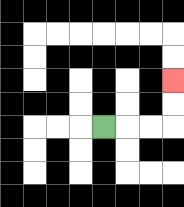{'start': '[4, 5]', 'end': '[7, 3]', 'path_directions': 'R,R,R,U,U', 'path_coordinates': '[[4, 5], [5, 5], [6, 5], [7, 5], [7, 4], [7, 3]]'}